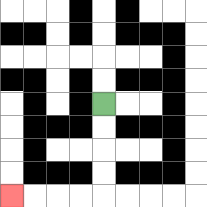{'start': '[4, 4]', 'end': '[0, 8]', 'path_directions': 'D,D,D,D,L,L,L,L', 'path_coordinates': '[[4, 4], [4, 5], [4, 6], [4, 7], [4, 8], [3, 8], [2, 8], [1, 8], [0, 8]]'}